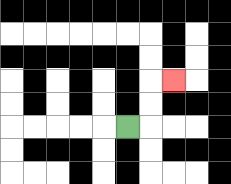{'start': '[5, 5]', 'end': '[7, 3]', 'path_directions': 'R,U,U,R', 'path_coordinates': '[[5, 5], [6, 5], [6, 4], [6, 3], [7, 3]]'}